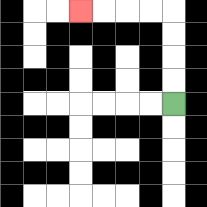{'start': '[7, 4]', 'end': '[3, 0]', 'path_directions': 'U,U,U,U,L,L,L,L', 'path_coordinates': '[[7, 4], [7, 3], [7, 2], [7, 1], [7, 0], [6, 0], [5, 0], [4, 0], [3, 0]]'}